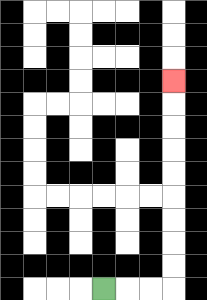{'start': '[4, 12]', 'end': '[7, 3]', 'path_directions': 'R,R,R,U,U,U,U,U,U,U,U,U', 'path_coordinates': '[[4, 12], [5, 12], [6, 12], [7, 12], [7, 11], [7, 10], [7, 9], [7, 8], [7, 7], [7, 6], [7, 5], [7, 4], [7, 3]]'}